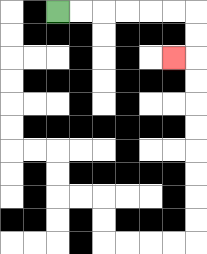{'start': '[2, 0]', 'end': '[7, 2]', 'path_directions': 'R,R,R,R,R,R,D,D,L', 'path_coordinates': '[[2, 0], [3, 0], [4, 0], [5, 0], [6, 0], [7, 0], [8, 0], [8, 1], [8, 2], [7, 2]]'}